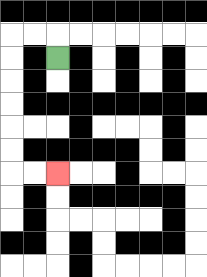{'start': '[2, 2]', 'end': '[2, 7]', 'path_directions': 'U,L,L,D,D,D,D,D,D,R,R', 'path_coordinates': '[[2, 2], [2, 1], [1, 1], [0, 1], [0, 2], [0, 3], [0, 4], [0, 5], [0, 6], [0, 7], [1, 7], [2, 7]]'}